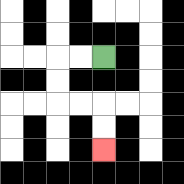{'start': '[4, 2]', 'end': '[4, 6]', 'path_directions': 'L,L,D,D,R,R,D,D', 'path_coordinates': '[[4, 2], [3, 2], [2, 2], [2, 3], [2, 4], [3, 4], [4, 4], [4, 5], [4, 6]]'}